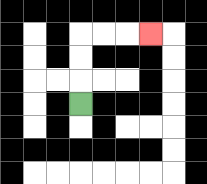{'start': '[3, 4]', 'end': '[6, 1]', 'path_directions': 'U,U,U,R,R,R', 'path_coordinates': '[[3, 4], [3, 3], [3, 2], [3, 1], [4, 1], [5, 1], [6, 1]]'}